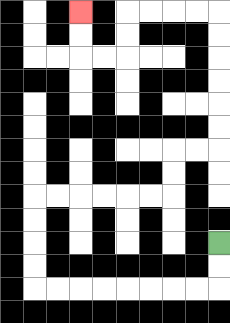{'start': '[9, 10]', 'end': '[3, 0]', 'path_directions': 'D,D,L,L,L,L,L,L,L,L,U,U,U,U,R,R,R,R,R,R,U,U,R,R,U,U,U,U,U,U,L,L,L,L,D,D,L,L,U,U', 'path_coordinates': '[[9, 10], [9, 11], [9, 12], [8, 12], [7, 12], [6, 12], [5, 12], [4, 12], [3, 12], [2, 12], [1, 12], [1, 11], [1, 10], [1, 9], [1, 8], [2, 8], [3, 8], [4, 8], [5, 8], [6, 8], [7, 8], [7, 7], [7, 6], [8, 6], [9, 6], [9, 5], [9, 4], [9, 3], [9, 2], [9, 1], [9, 0], [8, 0], [7, 0], [6, 0], [5, 0], [5, 1], [5, 2], [4, 2], [3, 2], [3, 1], [3, 0]]'}